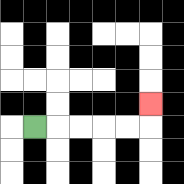{'start': '[1, 5]', 'end': '[6, 4]', 'path_directions': 'R,R,R,R,R,U', 'path_coordinates': '[[1, 5], [2, 5], [3, 5], [4, 5], [5, 5], [6, 5], [6, 4]]'}